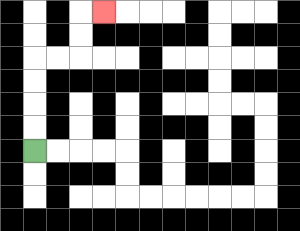{'start': '[1, 6]', 'end': '[4, 0]', 'path_directions': 'U,U,U,U,R,R,U,U,R', 'path_coordinates': '[[1, 6], [1, 5], [1, 4], [1, 3], [1, 2], [2, 2], [3, 2], [3, 1], [3, 0], [4, 0]]'}